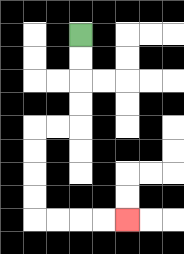{'start': '[3, 1]', 'end': '[5, 9]', 'path_directions': 'D,D,D,D,L,L,D,D,D,D,R,R,R,R', 'path_coordinates': '[[3, 1], [3, 2], [3, 3], [3, 4], [3, 5], [2, 5], [1, 5], [1, 6], [1, 7], [1, 8], [1, 9], [2, 9], [3, 9], [4, 9], [5, 9]]'}